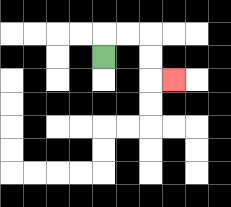{'start': '[4, 2]', 'end': '[7, 3]', 'path_directions': 'U,R,R,D,D,R', 'path_coordinates': '[[4, 2], [4, 1], [5, 1], [6, 1], [6, 2], [6, 3], [7, 3]]'}